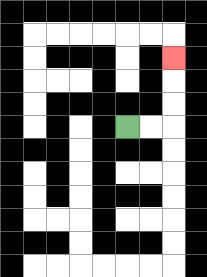{'start': '[5, 5]', 'end': '[7, 2]', 'path_directions': 'R,R,U,U,U', 'path_coordinates': '[[5, 5], [6, 5], [7, 5], [7, 4], [7, 3], [7, 2]]'}